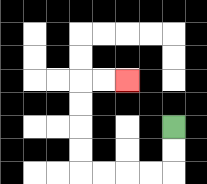{'start': '[7, 5]', 'end': '[5, 3]', 'path_directions': 'D,D,L,L,L,L,U,U,U,U,R,R', 'path_coordinates': '[[7, 5], [7, 6], [7, 7], [6, 7], [5, 7], [4, 7], [3, 7], [3, 6], [3, 5], [3, 4], [3, 3], [4, 3], [5, 3]]'}